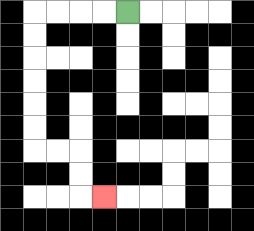{'start': '[5, 0]', 'end': '[4, 8]', 'path_directions': 'L,L,L,L,D,D,D,D,D,D,R,R,D,D,R', 'path_coordinates': '[[5, 0], [4, 0], [3, 0], [2, 0], [1, 0], [1, 1], [1, 2], [1, 3], [1, 4], [1, 5], [1, 6], [2, 6], [3, 6], [3, 7], [3, 8], [4, 8]]'}